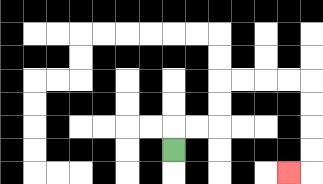{'start': '[7, 6]', 'end': '[12, 7]', 'path_directions': 'U,R,R,U,U,R,R,R,R,D,D,D,D,L', 'path_coordinates': '[[7, 6], [7, 5], [8, 5], [9, 5], [9, 4], [9, 3], [10, 3], [11, 3], [12, 3], [13, 3], [13, 4], [13, 5], [13, 6], [13, 7], [12, 7]]'}